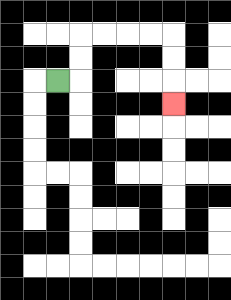{'start': '[2, 3]', 'end': '[7, 4]', 'path_directions': 'R,U,U,R,R,R,R,D,D,D', 'path_coordinates': '[[2, 3], [3, 3], [3, 2], [3, 1], [4, 1], [5, 1], [6, 1], [7, 1], [7, 2], [7, 3], [7, 4]]'}